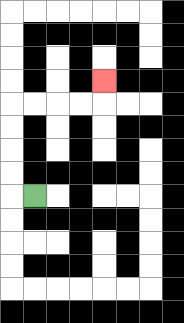{'start': '[1, 8]', 'end': '[4, 3]', 'path_directions': 'L,U,U,U,U,R,R,R,R,U', 'path_coordinates': '[[1, 8], [0, 8], [0, 7], [0, 6], [0, 5], [0, 4], [1, 4], [2, 4], [3, 4], [4, 4], [4, 3]]'}